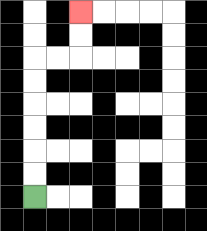{'start': '[1, 8]', 'end': '[3, 0]', 'path_directions': 'U,U,U,U,U,U,R,R,U,U', 'path_coordinates': '[[1, 8], [1, 7], [1, 6], [1, 5], [1, 4], [1, 3], [1, 2], [2, 2], [3, 2], [3, 1], [3, 0]]'}